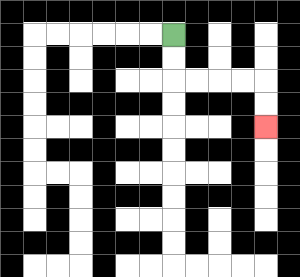{'start': '[7, 1]', 'end': '[11, 5]', 'path_directions': 'D,D,R,R,R,R,D,D', 'path_coordinates': '[[7, 1], [7, 2], [7, 3], [8, 3], [9, 3], [10, 3], [11, 3], [11, 4], [11, 5]]'}